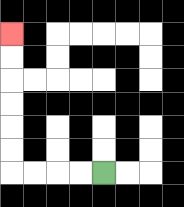{'start': '[4, 7]', 'end': '[0, 1]', 'path_directions': 'L,L,L,L,U,U,U,U,U,U', 'path_coordinates': '[[4, 7], [3, 7], [2, 7], [1, 7], [0, 7], [0, 6], [0, 5], [0, 4], [0, 3], [0, 2], [0, 1]]'}